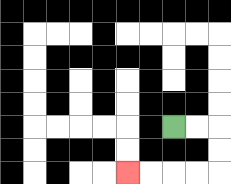{'start': '[7, 5]', 'end': '[5, 7]', 'path_directions': 'R,R,D,D,L,L,L,L', 'path_coordinates': '[[7, 5], [8, 5], [9, 5], [9, 6], [9, 7], [8, 7], [7, 7], [6, 7], [5, 7]]'}